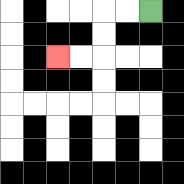{'start': '[6, 0]', 'end': '[2, 2]', 'path_directions': 'L,L,D,D,L,L', 'path_coordinates': '[[6, 0], [5, 0], [4, 0], [4, 1], [4, 2], [3, 2], [2, 2]]'}